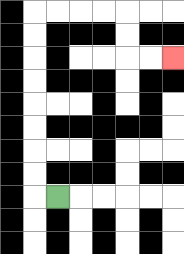{'start': '[2, 8]', 'end': '[7, 2]', 'path_directions': 'L,U,U,U,U,U,U,U,U,R,R,R,R,D,D,R,R', 'path_coordinates': '[[2, 8], [1, 8], [1, 7], [1, 6], [1, 5], [1, 4], [1, 3], [1, 2], [1, 1], [1, 0], [2, 0], [3, 0], [4, 0], [5, 0], [5, 1], [5, 2], [6, 2], [7, 2]]'}